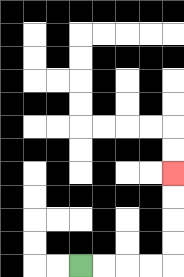{'start': '[3, 11]', 'end': '[7, 7]', 'path_directions': 'R,R,R,R,U,U,U,U', 'path_coordinates': '[[3, 11], [4, 11], [5, 11], [6, 11], [7, 11], [7, 10], [7, 9], [7, 8], [7, 7]]'}